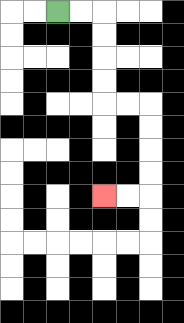{'start': '[2, 0]', 'end': '[4, 8]', 'path_directions': 'R,R,D,D,D,D,R,R,D,D,D,D,L,L', 'path_coordinates': '[[2, 0], [3, 0], [4, 0], [4, 1], [4, 2], [4, 3], [4, 4], [5, 4], [6, 4], [6, 5], [6, 6], [6, 7], [6, 8], [5, 8], [4, 8]]'}